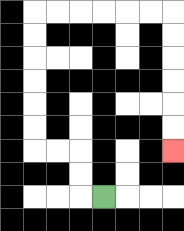{'start': '[4, 8]', 'end': '[7, 6]', 'path_directions': 'L,U,U,L,L,U,U,U,U,U,U,R,R,R,R,R,R,D,D,D,D,D,D', 'path_coordinates': '[[4, 8], [3, 8], [3, 7], [3, 6], [2, 6], [1, 6], [1, 5], [1, 4], [1, 3], [1, 2], [1, 1], [1, 0], [2, 0], [3, 0], [4, 0], [5, 0], [6, 0], [7, 0], [7, 1], [7, 2], [7, 3], [7, 4], [7, 5], [7, 6]]'}